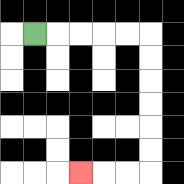{'start': '[1, 1]', 'end': '[3, 7]', 'path_directions': 'R,R,R,R,R,D,D,D,D,D,D,L,L,L', 'path_coordinates': '[[1, 1], [2, 1], [3, 1], [4, 1], [5, 1], [6, 1], [6, 2], [6, 3], [6, 4], [6, 5], [6, 6], [6, 7], [5, 7], [4, 7], [3, 7]]'}